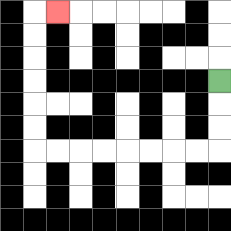{'start': '[9, 3]', 'end': '[2, 0]', 'path_directions': 'D,D,D,L,L,L,L,L,L,L,L,U,U,U,U,U,U,R', 'path_coordinates': '[[9, 3], [9, 4], [9, 5], [9, 6], [8, 6], [7, 6], [6, 6], [5, 6], [4, 6], [3, 6], [2, 6], [1, 6], [1, 5], [1, 4], [1, 3], [1, 2], [1, 1], [1, 0], [2, 0]]'}